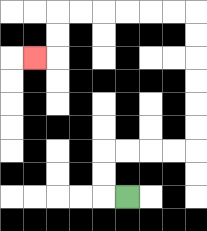{'start': '[5, 8]', 'end': '[1, 2]', 'path_directions': 'L,U,U,R,R,R,R,U,U,U,U,U,U,L,L,L,L,L,L,D,D,L', 'path_coordinates': '[[5, 8], [4, 8], [4, 7], [4, 6], [5, 6], [6, 6], [7, 6], [8, 6], [8, 5], [8, 4], [8, 3], [8, 2], [8, 1], [8, 0], [7, 0], [6, 0], [5, 0], [4, 0], [3, 0], [2, 0], [2, 1], [2, 2], [1, 2]]'}